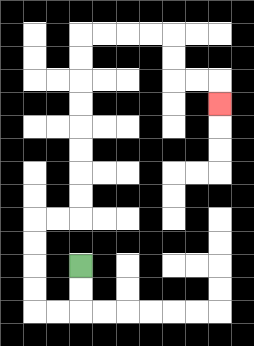{'start': '[3, 11]', 'end': '[9, 4]', 'path_directions': 'D,D,L,L,U,U,U,U,R,R,U,U,U,U,U,U,U,U,R,R,R,R,D,D,R,R,D', 'path_coordinates': '[[3, 11], [3, 12], [3, 13], [2, 13], [1, 13], [1, 12], [1, 11], [1, 10], [1, 9], [2, 9], [3, 9], [3, 8], [3, 7], [3, 6], [3, 5], [3, 4], [3, 3], [3, 2], [3, 1], [4, 1], [5, 1], [6, 1], [7, 1], [7, 2], [7, 3], [8, 3], [9, 3], [9, 4]]'}